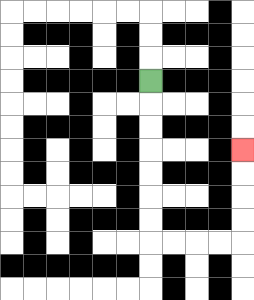{'start': '[6, 3]', 'end': '[10, 6]', 'path_directions': 'D,D,D,D,D,D,D,R,R,R,R,U,U,U,U', 'path_coordinates': '[[6, 3], [6, 4], [6, 5], [6, 6], [6, 7], [6, 8], [6, 9], [6, 10], [7, 10], [8, 10], [9, 10], [10, 10], [10, 9], [10, 8], [10, 7], [10, 6]]'}